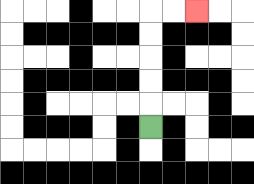{'start': '[6, 5]', 'end': '[8, 0]', 'path_directions': 'U,U,U,U,U,R,R', 'path_coordinates': '[[6, 5], [6, 4], [6, 3], [6, 2], [6, 1], [6, 0], [7, 0], [8, 0]]'}